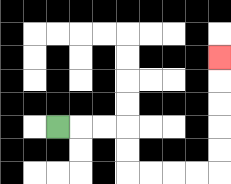{'start': '[2, 5]', 'end': '[9, 2]', 'path_directions': 'R,R,R,D,D,R,R,R,R,U,U,U,U,U', 'path_coordinates': '[[2, 5], [3, 5], [4, 5], [5, 5], [5, 6], [5, 7], [6, 7], [7, 7], [8, 7], [9, 7], [9, 6], [9, 5], [9, 4], [9, 3], [9, 2]]'}